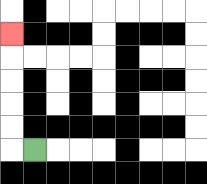{'start': '[1, 6]', 'end': '[0, 1]', 'path_directions': 'L,U,U,U,U,U', 'path_coordinates': '[[1, 6], [0, 6], [0, 5], [0, 4], [0, 3], [0, 2], [0, 1]]'}